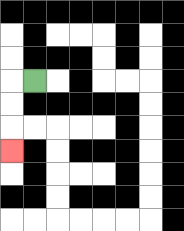{'start': '[1, 3]', 'end': '[0, 6]', 'path_directions': 'L,D,D,D', 'path_coordinates': '[[1, 3], [0, 3], [0, 4], [0, 5], [0, 6]]'}